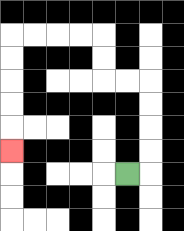{'start': '[5, 7]', 'end': '[0, 6]', 'path_directions': 'R,U,U,U,U,L,L,U,U,L,L,L,L,D,D,D,D,D', 'path_coordinates': '[[5, 7], [6, 7], [6, 6], [6, 5], [6, 4], [6, 3], [5, 3], [4, 3], [4, 2], [4, 1], [3, 1], [2, 1], [1, 1], [0, 1], [0, 2], [0, 3], [0, 4], [0, 5], [0, 6]]'}